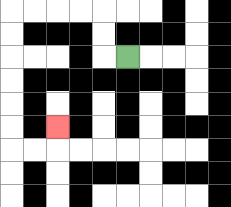{'start': '[5, 2]', 'end': '[2, 5]', 'path_directions': 'L,U,U,L,L,L,L,D,D,D,D,D,D,R,R,U', 'path_coordinates': '[[5, 2], [4, 2], [4, 1], [4, 0], [3, 0], [2, 0], [1, 0], [0, 0], [0, 1], [0, 2], [0, 3], [0, 4], [0, 5], [0, 6], [1, 6], [2, 6], [2, 5]]'}